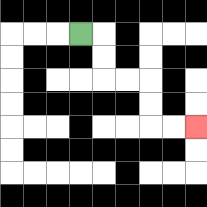{'start': '[3, 1]', 'end': '[8, 5]', 'path_directions': 'R,D,D,R,R,D,D,R,R', 'path_coordinates': '[[3, 1], [4, 1], [4, 2], [4, 3], [5, 3], [6, 3], [6, 4], [6, 5], [7, 5], [8, 5]]'}